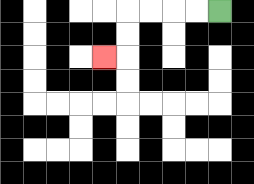{'start': '[9, 0]', 'end': '[4, 2]', 'path_directions': 'L,L,L,L,D,D,L', 'path_coordinates': '[[9, 0], [8, 0], [7, 0], [6, 0], [5, 0], [5, 1], [5, 2], [4, 2]]'}